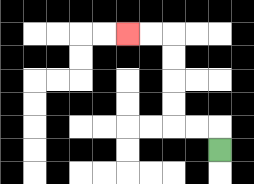{'start': '[9, 6]', 'end': '[5, 1]', 'path_directions': 'U,L,L,U,U,U,U,L,L', 'path_coordinates': '[[9, 6], [9, 5], [8, 5], [7, 5], [7, 4], [7, 3], [7, 2], [7, 1], [6, 1], [5, 1]]'}